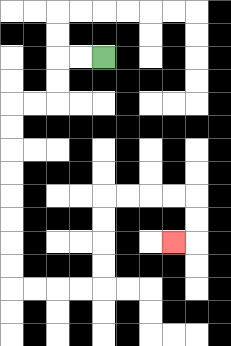{'start': '[4, 2]', 'end': '[7, 10]', 'path_directions': 'L,L,D,D,L,L,D,D,D,D,D,D,D,D,R,R,R,R,U,U,U,U,R,R,R,R,D,D,L', 'path_coordinates': '[[4, 2], [3, 2], [2, 2], [2, 3], [2, 4], [1, 4], [0, 4], [0, 5], [0, 6], [0, 7], [0, 8], [0, 9], [0, 10], [0, 11], [0, 12], [1, 12], [2, 12], [3, 12], [4, 12], [4, 11], [4, 10], [4, 9], [4, 8], [5, 8], [6, 8], [7, 8], [8, 8], [8, 9], [8, 10], [7, 10]]'}